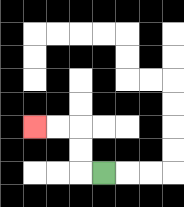{'start': '[4, 7]', 'end': '[1, 5]', 'path_directions': 'L,U,U,L,L', 'path_coordinates': '[[4, 7], [3, 7], [3, 6], [3, 5], [2, 5], [1, 5]]'}